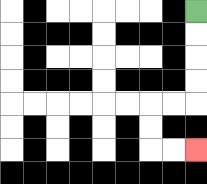{'start': '[8, 0]', 'end': '[8, 6]', 'path_directions': 'D,D,D,D,L,L,D,D,R,R', 'path_coordinates': '[[8, 0], [8, 1], [8, 2], [8, 3], [8, 4], [7, 4], [6, 4], [6, 5], [6, 6], [7, 6], [8, 6]]'}